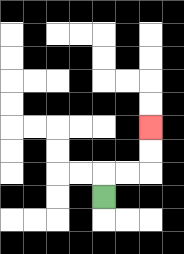{'start': '[4, 8]', 'end': '[6, 5]', 'path_directions': 'U,R,R,U,U', 'path_coordinates': '[[4, 8], [4, 7], [5, 7], [6, 7], [6, 6], [6, 5]]'}